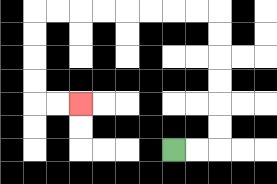{'start': '[7, 6]', 'end': '[3, 4]', 'path_directions': 'R,R,U,U,U,U,U,U,L,L,L,L,L,L,L,L,D,D,D,D,R,R', 'path_coordinates': '[[7, 6], [8, 6], [9, 6], [9, 5], [9, 4], [9, 3], [9, 2], [9, 1], [9, 0], [8, 0], [7, 0], [6, 0], [5, 0], [4, 0], [3, 0], [2, 0], [1, 0], [1, 1], [1, 2], [1, 3], [1, 4], [2, 4], [3, 4]]'}